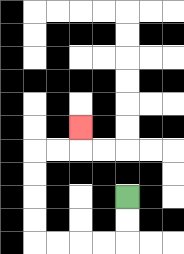{'start': '[5, 8]', 'end': '[3, 5]', 'path_directions': 'D,D,L,L,L,L,U,U,U,U,R,R,U', 'path_coordinates': '[[5, 8], [5, 9], [5, 10], [4, 10], [3, 10], [2, 10], [1, 10], [1, 9], [1, 8], [1, 7], [1, 6], [2, 6], [3, 6], [3, 5]]'}